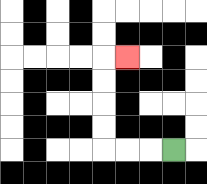{'start': '[7, 6]', 'end': '[5, 2]', 'path_directions': 'L,L,L,U,U,U,U,R', 'path_coordinates': '[[7, 6], [6, 6], [5, 6], [4, 6], [4, 5], [4, 4], [4, 3], [4, 2], [5, 2]]'}